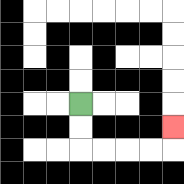{'start': '[3, 4]', 'end': '[7, 5]', 'path_directions': 'D,D,R,R,R,R,U', 'path_coordinates': '[[3, 4], [3, 5], [3, 6], [4, 6], [5, 6], [6, 6], [7, 6], [7, 5]]'}